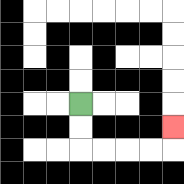{'start': '[3, 4]', 'end': '[7, 5]', 'path_directions': 'D,D,R,R,R,R,U', 'path_coordinates': '[[3, 4], [3, 5], [3, 6], [4, 6], [5, 6], [6, 6], [7, 6], [7, 5]]'}